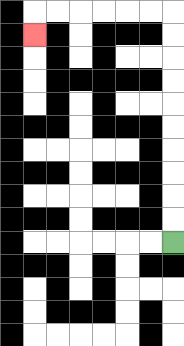{'start': '[7, 10]', 'end': '[1, 1]', 'path_directions': 'U,U,U,U,U,U,U,U,U,U,L,L,L,L,L,L,D', 'path_coordinates': '[[7, 10], [7, 9], [7, 8], [7, 7], [7, 6], [7, 5], [7, 4], [7, 3], [7, 2], [7, 1], [7, 0], [6, 0], [5, 0], [4, 0], [3, 0], [2, 0], [1, 0], [1, 1]]'}